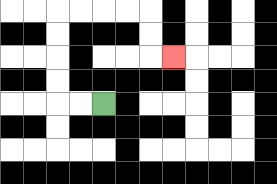{'start': '[4, 4]', 'end': '[7, 2]', 'path_directions': 'L,L,U,U,U,U,R,R,R,R,D,D,R', 'path_coordinates': '[[4, 4], [3, 4], [2, 4], [2, 3], [2, 2], [2, 1], [2, 0], [3, 0], [4, 0], [5, 0], [6, 0], [6, 1], [6, 2], [7, 2]]'}